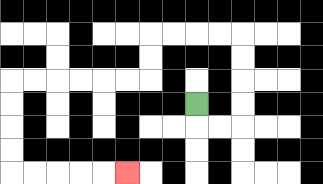{'start': '[8, 4]', 'end': '[5, 7]', 'path_directions': 'D,R,R,U,U,U,U,L,L,L,L,D,D,L,L,L,L,L,L,D,D,D,D,R,R,R,R,R', 'path_coordinates': '[[8, 4], [8, 5], [9, 5], [10, 5], [10, 4], [10, 3], [10, 2], [10, 1], [9, 1], [8, 1], [7, 1], [6, 1], [6, 2], [6, 3], [5, 3], [4, 3], [3, 3], [2, 3], [1, 3], [0, 3], [0, 4], [0, 5], [0, 6], [0, 7], [1, 7], [2, 7], [3, 7], [4, 7], [5, 7]]'}